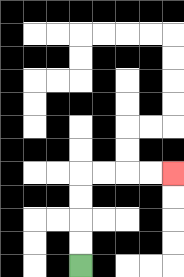{'start': '[3, 11]', 'end': '[7, 7]', 'path_directions': 'U,U,U,U,R,R,R,R', 'path_coordinates': '[[3, 11], [3, 10], [3, 9], [3, 8], [3, 7], [4, 7], [5, 7], [6, 7], [7, 7]]'}